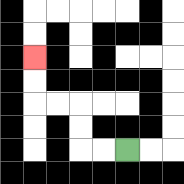{'start': '[5, 6]', 'end': '[1, 2]', 'path_directions': 'L,L,U,U,L,L,U,U', 'path_coordinates': '[[5, 6], [4, 6], [3, 6], [3, 5], [3, 4], [2, 4], [1, 4], [1, 3], [1, 2]]'}